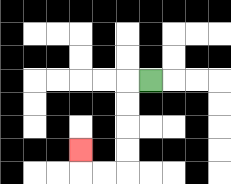{'start': '[6, 3]', 'end': '[3, 6]', 'path_directions': 'L,D,D,D,D,L,L,U', 'path_coordinates': '[[6, 3], [5, 3], [5, 4], [5, 5], [5, 6], [5, 7], [4, 7], [3, 7], [3, 6]]'}